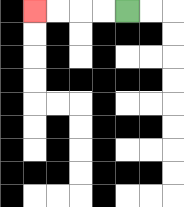{'start': '[5, 0]', 'end': '[1, 0]', 'path_directions': 'L,L,L,L', 'path_coordinates': '[[5, 0], [4, 0], [3, 0], [2, 0], [1, 0]]'}